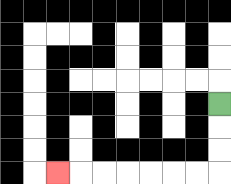{'start': '[9, 4]', 'end': '[2, 7]', 'path_directions': 'D,D,D,L,L,L,L,L,L,L', 'path_coordinates': '[[9, 4], [9, 5], [9, 6], [9, 7], [8, 7], [7, 7], [6, 7], [5, 7], [4, 7], [3, 7], [2, 7]]'}